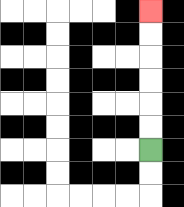{'start': '[6, 6]', 'end': '[6, 0]', 'path_directions': 'U,U,U,U,U,U', 'path_coordinates': '[[6, 6], [6, 5], [6, 4], [6, 3], [6, 2], [6, 1], [6, 0]]'}